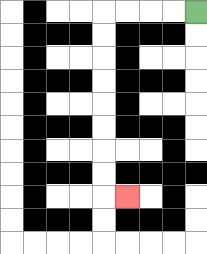{'start': '[8, 0]', 'end': '[5, 8]', 'path_directions': 'L,L,L,L,D,D,D,D,D,D,D,D,R', 'path_coordinates': '[[8, 0], [7, 0], [6, 0], [5, 0], [4, 0], [4, 1], [4, 2], [4, 3], [4, 4], [4, 5], [4, 6], [4, 7], [4, 8], [5, 8]]'}